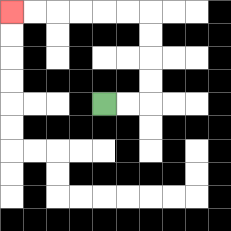{'start': '[4, 4]', 'end': '[0, 0]', 'path_directions': 'R,R,U,U,U,U,L,L,L,L,L,L', 'path_coordinates': '[[4, 4], [5, 4], [6, 4], [6, 3], [6, 2], [6, 1], [6, 0], [5, 0], [4, 0], [3, 0], [2, 0], [1, 0], [0, 0]]'}